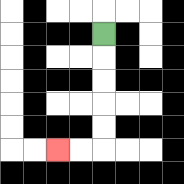{'start': '[4, 1]', 'end': '[2, 6]', 'path_directions': 'D,D,D,D,D,L,L', 'path_coordinates': '[[4, 1], [4, 2], [4, 3], [4, 4], [4, 5], [4, 6], [3, 6], [2, 6]]'}